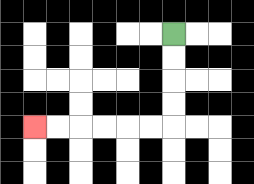{'start': '[7, 1]', 'end': '[1, 5]', 'path_directions': 'D,D,D,D,L,L,L,L,L,L', 'path_coordinates': '[[7, 1], [7, 2], [7, 3], [7, 4], [7, 5], [6, 5], [5, 5], [4, 5], [3, 5], [2, 5], [1, 5]]'}